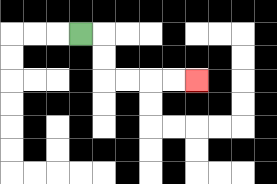{'start': '[3, 1]', 'end': '[8, 3]', 'path_directions': 'R,D,D,R,R,R,R', 'path_coordinates': '[[3, 1], [4, 1], [4, 2], [4, 3], [5, 3], [6, 3], [7, 3], [8, 3]]'}